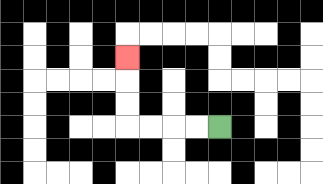{'start': '[9, 5]', 'end': '[5, 2]', 'path_directions': 'L,L,L,L,U,U,U', 'path_coordinates': '[[9, 5], [8, 5], [7, 5], [6, 5], [5, 5], [5, 4], [5, 3], [5, 2]]'}